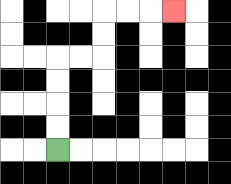{'start': '[2, 6]', 'end': '[7, 0]', 'path_directions': 'U,U,U,U,R,R,U,U,R,R,R', 'path_coordinates': '[[2, 6], [2, 5], [2, 4], [2, 3], [2, 2], [3, 2], [4, 2], [4, 1], [4, 0], [5, 0], [6, 0], [7, 0]]'}